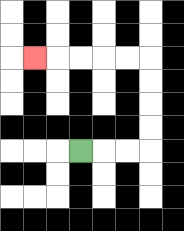{'start': '[3, 6]', 'end': '[1, 2]', 'path_directions': 'R,R,R,U,U,U,U,L,L,L,L,L', 'path_coordinates': '[[3, 6], [4, 6], [5, 6], [6, 6], [6, 5], [6, 4], [6, 3], [6, 2], [5, 2], [4, 2], [3, 2], [2, 2], [1, 2]]'}